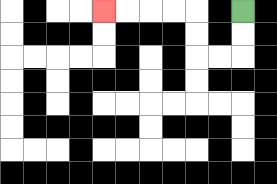{'start': '[10, 0]', 'end': '[4, 0]', 'path_directions': 'D,D,L,L,U,U,L,L,L,L', 'path_coordinates': '[[10, 0], [10, 1], [10, 2], [9, 2], [8, 2], [8, 1], [8, 0], [7, 0], [6, 0], [5, 0], [4, 0]]'}